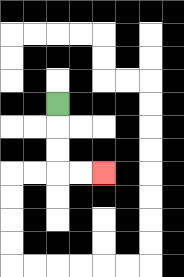{'start': '[2, 4]', 'end': '[4, 7]', 'path_directions': 'D,D,D,R,R', 'path_coordinates': '[[2, 4], [2, 5], [2, 6], [2, 7], [3, 7], [4, 7]]'}